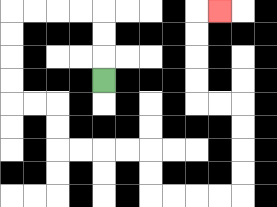{'start': '[4, 3]', 'end': '[9, 0]', 'path_directions': 'U,U,U,L,L,L,L,D,D,D,D,R,R,D,D,R,R,R,R,D,D,R,R,R,R,U,U,U,U,L,L,U,U,U,U,R', 'path_coordinates': '[[4, 3], [4, 2], [4, 1], [4, 0], [3, 0], [2, 0], [1, 0], [0, 0], [0, 1], [0, 2], [0, 3], [0, 4], [1, 4], [2, 4], [2, 5], [2, 6], [3, 6], [4, 6], [5, 6], [6, 6], [6, 7], [6, 8], [7, 8], [8, 8], [9, 8], [10, 8], [10, 7], [10, 6], [10, 5], [10, 4], [9, 4], [8, 4], [8, 3], [8, 2], [8, 1], [8, 0], [9, 0]]'}